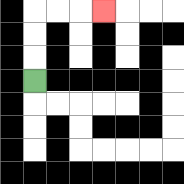{'start': '[1, 3]', 'end': '[4, 0]', 'path_directions': 'U,U,U,R,R,R', 'path_coordinates': '[[1, 3], [1, 2], [1, 1], [1, 0], [2, 0], [3, 0], [4, 0]]'}